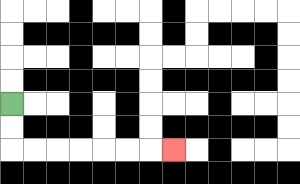{'start': '[0, 4]', 'end': '[7, 6]', 'path_directions': 'D,D,R,R,R,R,R,R,R', 'path_coordinates': '[[0, 4], [0, 5], [0, 6], [1, 6], [2, 6], [3, 6], [4, 6], [5, 6], [6, 6], [7, 6]]'}